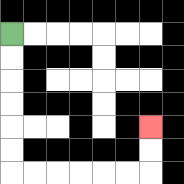{'start': '[0, 1]', 'end': '[6, 5]', 'path_directions': 'D,D,D,D,D,D,R,R,R,R,R,R,U,U', 'path_coordinates': '[[0, 1], [0, 2], [0, 3], [0, 4], [0, 5], [0, 6], [0, 7], [1, 7], [2, 7], [3, 7], [4, 7], [5, 7], [6, 7], [6, 6], [6, 5]]'}